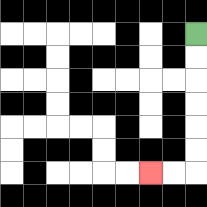{'start': '[8, 1]', 'end': '[6, 7]', 'path_directions': 'D,D,D,D,D,D,L,L', 'path_coordinates': '[[8, 1], [8, 2], [8, 3], [8, 4], [8, 5], [8, 6], [8, 7], [7, 7], [6, 7]]'}